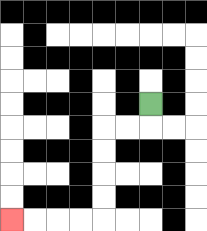{'start': '[6, 4]', 'end': '[0, 9]', 'path_directions': 'D,L,L,D,D,D,D,L,L,L,L', 'path_coordinates': '[[6, 4], [6, 5], [5, 5], [4, 5], [4, 6], [4, 7], [4, 8], [4, 9], [3, 9], [2, 9], [1, 9], [0, 9]]'}